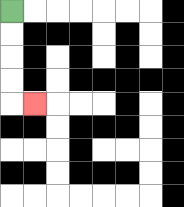{'start': '[0, 0]', 'end': '[1, 4]', 'path_directions': 'D,D,D,D,R', 'path_coordinates': '[[0, 0], [0, 1], [0, 2], [0, 3], [0, 4], [1, 4]]'}